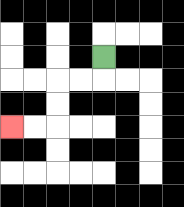{'start': '[4, 2]', 'end': '[0, 5]', 'path_directions': 'D,L,L,D,D,L,L', 'path_coordinates': '[[4, 2], [4, 3], [3, 3], [2, 3], [2, 4], [2, 5], [1, 5], [0, 5]]'}